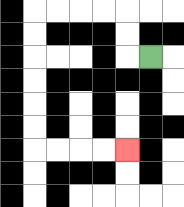{'start': '[6, 2]', 'end': '[5, 6]', 'path_directions': 'L,U,U,L,L,L,L,D,D,D,D,D,D,R,R,R,R', 'path_coordinates': '[[6, 2], [5, 2], [5, 1], [5, 0], [4, 0], [3, 0], [2, 0], [1, 0], [1, 1], [1, 2], [1, 3], [1, 4], [1, 5], [1, 6], [2, 6], [3, 6], [4, 6], [5, 6]]'}